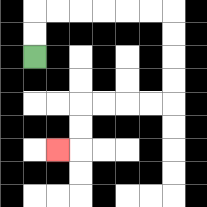{'start': '[1, 2]', 'end': '[2, 6]', 'path_directions': 'U,U,R,R,R,R,R,R,D,D,D,D,L,L,L,L,D,D,L', 'path_coordinates': '[[1, 2], [1, 1], [1, 0], [2, 0], [3, 0], [4, 0], [5, 0], [6, 0], [7, 0], [7, 1], [7, 2], [7, 3], [7, 4], [6, 4], [5, 4], [4, 4], [3, 4], [3, 5], [3, 6], [2, 6]]'}